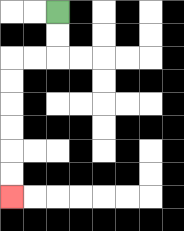{'start': '[2, 0]', 'end': '[0, 8]', 'path_directions': 'D,D,L,L,D,D,D,D,D,D', 'path_coordinates': '[[2, 0], [2, 1], [2, 2], [1, 2], [0, 2], [0, 3], [0, 4], [0, 5], [0, 6], [0, 7], [0, 8]]'}